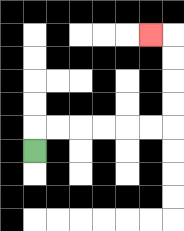{'start': '[1, 6]', 'end': '[6, 1]', 'path_directions': 'U,R,R,R,R,R,R,U,U,U,U,L', 'path_coordinates': '[[1, 6], [1, 5], [2, 5], [3, 5], [4, 5], [5, 5], [6, 5], [7, 5], [7, 4], [7, 3], [7, 2], [7, 1], [6, 1]]'}